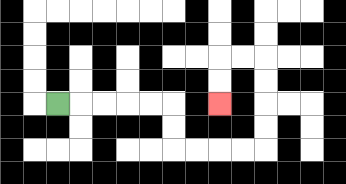{'start': '[2, 4]', 'end': '[9, 4]', 'path_directions': 'R,R,R,R,R,D,D,R,R,R,R,U,U,U,U,L,L,D,D', 'path_coordinates': '[[2, 4], [3, 4], [4, 4], [5, 4], [6, 4], [7, 4], [7, 5], [7, 6], [8, 6], [9, 6], [10, 6], [11, 6], [11, 5], [11, 4], [11, 3], [11, 2], [10, 2], [9, 2], [9, 3], [9, 4]]'}